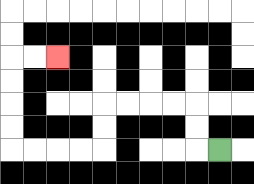{'start': '[9, 6]', 'end': '[2, 2]', 'path_directions': 'L,U,U,L,L,L,L,D,D,L,L,L,L,U,U,U,U,R,R', 'path_coordinates': '[[9, 6], [8, 6], [8, 5], [8, 4], [7, 4], [6, 4], [5, 4], [4, 4], [4, 5], [4, 6], [3, 6], [2, 6], [1, 6], [0, 6], [0, 5], [0, 4], [0, 3], [0, 2], [1, 2], [2, 2]]'}